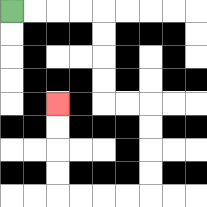{'start': '[0, 0]', 'end': '[2, 4]', 'path_directions': 'R,R,R,R,D,D,D,D,R,R,D,D,D,D,L,L,L,L,U,U,U,U', 'path_coordinates': '[[0, 0], [1, 0], [2, 0], [3, 0], [4, 0], [4, 1], [4, 2], [4, 3], [4, 4], [5, 4], [6, 4], [6, 5], [6, 6], [6, 7], [6, 8], [5, 8], [4, 8], [3, 8], [2, 8], [2, 7], [2, 6], [2, 5], [2, 4]]'}